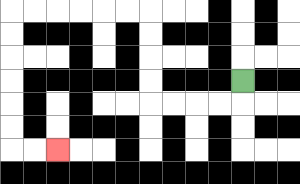{'start': '[10, 3]', 'end': '[2, 6]', 'path_directions': 'D,L,L,L,L,U,U,U,U,L,L,L,L,L,L,D,D,D,D,D,D,R,R', 'path_coordinates': '[[10, 3], [10, 4], [9, 4], [8, 4], [7, 4], [6, 4], [6, 3], [6, 2], [6, 1], [6, 0], [5, 0], [4, 0], [3, 0], [2, 0], [1, 0], [0, 0], [0, 1], [0, 2], [0, 3], [0, 4], [0, 5], [0, 6], [1, 6], [2, 6]]'}